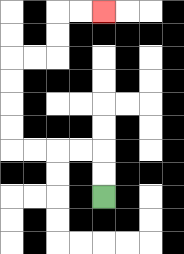{'start': '[4, 8]', 'end': '[4, 0]', 'path_directions': 'U,U,L,L,L,L,U,U,U,U,R,R,U,U,R,R', 'path_coordinates': '[[4, 8], [4, 7], [4, 6], [3, 6], [2, 6], [1, 6], [0, 6], [0, 5], [0, 4], [0, 3], [0, 2], [1, 2], [2, 2], [2, 1], [2, 0], [3, 0], [4, 0]]'}